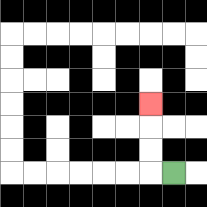{'start': '[7, 7]', 'end': '[6, 4]', 'path_directions': 'L,U,U,U', 'path_coordinates': '[[7, 7], [6, 7], [6, 6], [6, 5], [6, 4]]'}